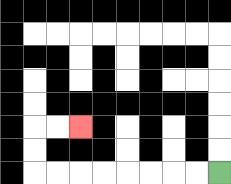{'start': '[9, 7]', 'end': '[3, 5]', 'path_directions': 'L,L,L,L,L,L,L,L,U,U,R,R', 'path_coordinates': '[[9, 7], [8, 7], [7, 7], [6, 7], [5, 7], [4, 7], [3, 7], [2, 7], [1, 7], [1, 6], [1, 5], [2, 5], [3, 5]]'}